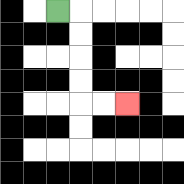{'start': '[2, 0]', 'end': '[5, 4]', 'path_directions': 'R,D,D,D,D,R,R', 'path_coordinates': '[[2, 0], [3, 0], [3, 1], [3, 2], [3, 3], [3, 4], [4, 4], [5, 4]]'}